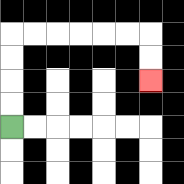{'start': '[0, 5]', 'end': '[6, 3]', 'path_directions': 'U,U,U,U,R,R,R,R,R,R,D,D', 'path_coordinates': '[[0, 5], [0, 4], [0, 3], [0, 2], [0, 1], [1, 1], [2, 1], [3, 1], [4, 1], [5, 1], [6, 1], [6, 2], [6, 3]]'}